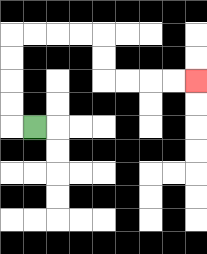{'start': '[1, 5]', 'end': '[8, 3]', 'path_directions': 'L,U,U,U,U,R,R,R,R,D,D,R,R,R,R', 'path_coordinates': '[[1, 5], [0, 5], [0, 4], [0, 3], [0, 2], [0, 1], [1, 1], [2, 1], [3, 1], [4, 1], [4, 2], [4, 3], [5, 3], [6, 3], [7, 3], [8, 3]]'}